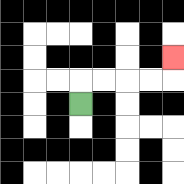{'start': '[3, 4]', 'end': '[7, 2]', 'path_directions': 'U,R,R,R,R,U', 'path_coordinates': '[[3, 4], [3, 3], [4, 3], [5, 3], [6, 3], [7, 3], [7, 2]]'}